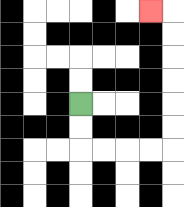{'start': '[3, 4]', 'end': '[6, 0]', 'path_directions': 'D,D,R,R,R,R,U,U,U,U,U,U,L', 'path_coordinates': '[[3, 4], [3, 5], [3, 6], [4, 6], [5, 6], [6, 6], [7, 6], [7, 5], [7, 4], [7, 3], [7, 2], [7, 1], [7, 0], [6, 0]]'}